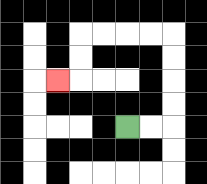{'start': '[5, 5]', 'end': '[2, 3]', 'path_directions': 'R,R,U,U,U,U,L,L,L,L,D,D,L', 'path_coordinates': '[[5, 5], [6, 5], [7, 5], [7, 4], [7, 3], [7, 2], [7, 1], [6, 1], [5, 1], [4, 1], [3, 1], [3, 2], [3, 3], [2, 3]]'}